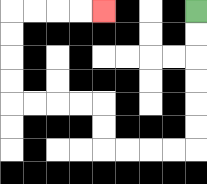{'start': '[8, 0]', 'end': '[4, 0]', 'path_directions': 'D,D,D,D,D,D,L,L,L,L,U,U,L,L,L,L,U,U,U,U,R,R,R,R', 'path_coordinates': '[[8, 0], [8, 1], [8, 2], [8, 3], [8, 4], [8, 5], [8, 6], [7, 6], [6, 6], [5, 6], [4, 6], [4, 5], [4, 4], [3, 4], [2, 4], [1, 4], [0, 4], [0, 3], [0, 2], [0, 1], [0, 0], [1, 0], [2, 0], [3, 0], [4, 0]]'}